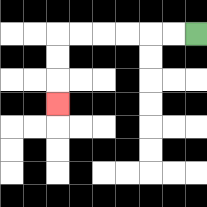{'start': '[8, 1]', 'end': '[2, 4]', 'path_directions': 'L,L,L,L,L,L,D,D,D', 'path_coordinates': '[[8, 1], [7, 1], [6, 1], [5, 1], [4, 1], [3, 1], [2, 1], [2, 2], [2, 3], [2, 4]]'}